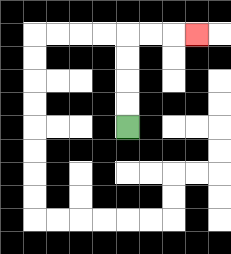{'start': '[5, 5]', 'end': '[8, 1]', 'path_directions': 'U,U,U,U,R,R,R', 'path_coordinates': '[[5, 5], [5, 4], [5, 3], [5, 2], [5, 1], [6, 1], [7, 1], [8, 1]]'}